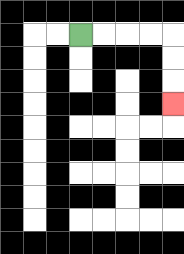{'start': '[3, 1]', 'end': '[7, 4]', 'path_directions': 'R,R,R,R,D,D,D', 'path_coordinates': '[[3, 1], [4, 1], [5, 1], [6, 1], [7, 1], [7, 2], [7, 3], [7, 4]]'}